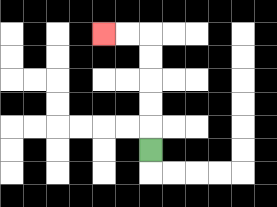{'start': '[6, 6]', 'end': '[4, 1]', 'path_directions': 'U,U,U,U,U,L,L', 'path_coordinates': '[[6, 6], [6, 5], [6, 4], [6, 3], [6, 2], [6, 1], [5, 1], [4, 1]]'}